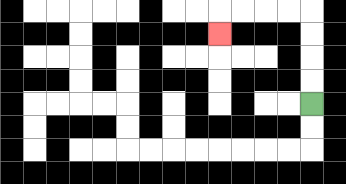{'start': '[13, 4]', 'end': '[9, 1]', 'path_directions': 'U,U,U,U,L,L,L,L,D', 'path_coordinates': '[[13, 4], [13, 3], [13, 2], [13, 1], [13, 0], [12, 0], [11, 0], [10, 0], [9, 0], [9, 1]]'}